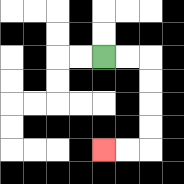{'start': '[4, 2]', 'end': '[4, 6]', 'path_directions': 'R,R,D,D,D,D,L,L', 'path_coordinates': '[[4, 2], [5, 2], [6, 2], [6, 3], [6, 4], [6, 5], [6, 6], [5, 6], [4, 6]]'}